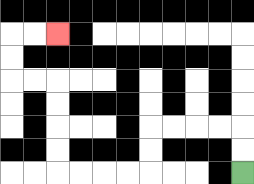{'start': '[10, 7]', 'end': '[2, 1]', 'path_directions': 'U,U,L,L,L,L,D,D,L,L,L,L,U,U,U,U,L,L,U,U,R,R', 'path_coordinates': '[[10, 7], [10, 6], [10, 5], [9, 5], [8, 5], [7, 5], [6, 5], [6, 6], [6, 7], [5, 7], [4, 7], [3, 7], [2, 7], [2, 6], [2, 5], [2, 4], [2, 3], [1, 3], [0, 3], [0, 2], [0, 1], [1, 1], [2, 1]]'}